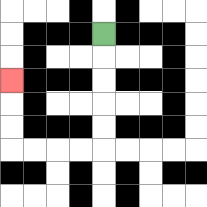{'start': '[4, 1]', 'end': '[0, 3]', 'path_directions': 'D,D,D,D,D,L,L,L,L,U,U,U', 'path_coordinates': '[[4, 1], [4, 2], [4, 3], [4, 4], [4, 5], [4, 6], [3, 6], [2, 6], [1, 6], [0, 6], [0, 5], [0, 4], [0, 3]]'}